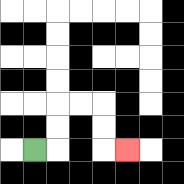{'start': '[1, 6]', 'end': '[5, 6]', 'path_directions': 'R,U,U,R,R,D,D,R', 'path_coordinates': '[[1, 6], [2, 6], [2, 5], [2, 4], [3, 4], [4, 4], [4, 5], [4, 6], [5, 6]]'}